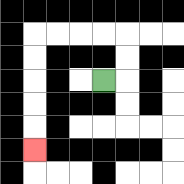{'start': '[4, 3]', 'end': '[1, 6]', 'path_directions': 'R,U,U,L,L,L,L,D,D,D,D,D', 'path_coordinates': '[[4, 3], [5, 3], [5, 2], [5, 1], [4, 1], [3, 1], [2, 1], [1, 1], [1, 2], [1, 3], [1, 4], [1, 5], [1, 6]]'}